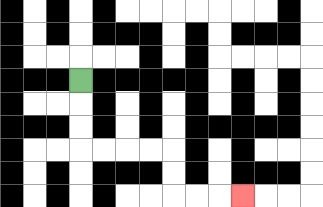{'start': '[3, 3]', 'end': '[10, 8]', 'path_directions': 'D,D,D,R,R,R,R,D,D,R,R,R', 'path_coordinates': '[[3, 3], [3, 4], [3, 5], [3, 6], [4, 6], [5, 6], [6, 6], [7, 6], [7, 7], [7, 8], [8, 8], [9, 8], [10, 8]]'}